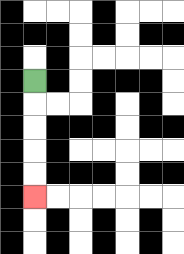{'start': '[1, 3]', 'end': '[1, 8]', 'path_directions': 'D,D,D,D,D', 'path_coordinates': '[[1, 3], [1, 4], [1, 5], [1, 6], [1, 7], [1, 8]]'}